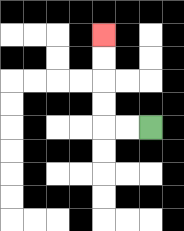{'start': '[6, 5]', 'end': '[4, 1]', 'path_directions': 'L,L,U,U,U,U', 'path_coordinates': '[[6, 5], [5, 5], [4, 5], [4, 4], [4, 3], [4, 2], [4, 1]]'}